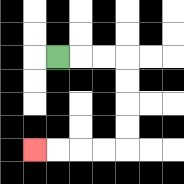{'start': '[2, 2]', 'end': '[1, 6]', 'path_directions': 'R,R,R,D,D,D,D,L,L,L,L', 'path_coordinates': '[[2, 2], [3, 2], [4, 2], [5, 2], [5, 3], [5, 4], [5, 5], [5, 6], [4, 6], [3, 6], [2, 6], [1, 6]]'}